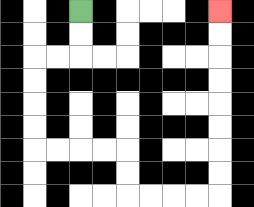{'start': '[3, 0]', 'end': '[9, 0]', 'path_directions': 'D,D,L,L,D,D,D,D,R,R,R,R,D,D,R,R,R,R,U,U,U,U,U,U,U,U', 'path_coordinates': '[[3, 0], [3, 1], [3, 2], [2, 2], [1, 2], [1, 3], [1, 4], [1, 5], [1, 6], [2, 6], [3, 6], [4, 6], [5, 6], [5, 7], [5, 8], [6, 8], [7, 8], [8, 8], [9, 8], [9, 7], [9, 6], [9, 5], [9, 4], [9, 3], [9, 2], [9, 1], [9, 0]]'}